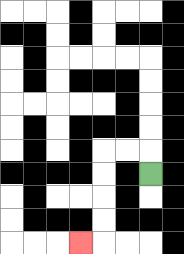{'start': '[6, 7]', 'end': '[3, 10]', 'path_directions': 'U,L,L,D,D,D,D,L', 'path_coordinates': '[[6, 7], [6, 6], [5, 6], [4, 6], [4, 7], [4, 8], [4, 9], [4, 10], [3, 10]]'}